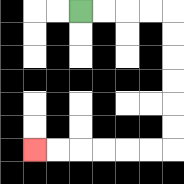{'start': '[3, 0]', 'end': '[1, 6]', 'path_directions': 'R,R,R,R,D,D,D,D,D,D,L,L,L,L,L,L', 'path_coordinates': '[[3, 0], [4, 0], [5, 0], [6, 0], [7, 0], [7, 1], [7, 2], [7, 3], [7, 4], [7, 5], [7, 6], [6, 6], [5, 6], [4, 6], [3, 6], [2, 6], [1, 6]]'}